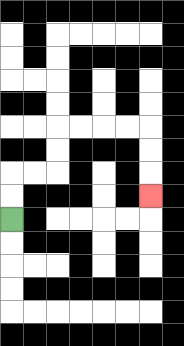{'start': '[0, 9]', 'end': '[6, 8]', 'path_directions': 'U,U,R,R,U,U,R,R,R,R,D,D,D', 'path_coordinates': '[[0, 9], [0, 8], [0, 7], [1, 7], [2, 7], [2, 6], [2, 5], [3, 5], [4, 5], [5, 5], [6, 5], [6, 6], [6, 7], [6, 8]]'}